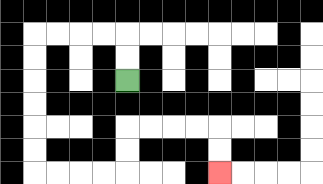{'start': '[5, 3]', 'end': '[9, 7]', 'path_directions': 'U,U,L,L,L,L,D,D,D,D,D,D,R,R,R,R,U,U,R,R,R,R,D,D', 'path_coordinates': '[[5, 3], [5, 2], [5, 1], [4, 1], [3, 1], [2, 1], [1, 1], [1, 2], [1, 3], [1, 4], [1, 5], [1, 6], [1, 7], [2, 7], [3, 7], [4, 7], [5, 7], [5, 6], [5, 5], [6, 5], [7, 5], [8, 5], [9, 5], [9, 6], [9, 7]]'}